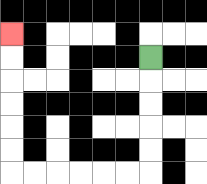{'start': '[6, 2]', 'end': '[0, 1]', 'path_directions': 'D,D,D,D,D,L,L,L,L,L,L,U,U,U,U,U,U', 'path_coordinates': '[[6, 2], [6, 3], [6, 4], [6, 5], [6, 6], [6, 7], [5, 7], [4, 7], [3, 7], [2, 7], [1, 7], [0, 7], [0, 6], [0, 5], [0, 4], [0, 3], [0, 2], [0, 1]]'}